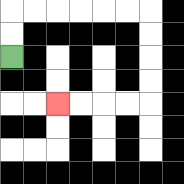{'start': '[0, 2]', 'end': '[2, 4]', 'path_directions': 'U,U,R,R,R,R,R,R,D,D,D,D,L,L,L,L', 'path_coordinates': '[[0, 2], [0, 1], [0, 0], [1, 0], [2, 0], [3, 0], [4, 0], [5, 0], [6, 0], [6, 1], [6, 2], [6, 3], [6, 4], [5, 4], [4, 4], [3, 4], [2, 4]]'}